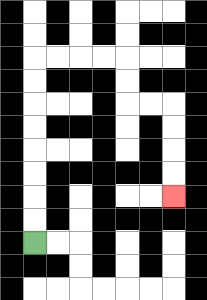{'start': '[1, 10]', 'end': '[7, 8]', 'path_directions': 'U,U,U,U,U,U,U,U,R,R,R,R,D,D,R,R,D,D,D,D', 'path_coordinates': '[[1, 10], [1, 9], [1, 8], [1, 7], [1, 6], [1, 5], [1, 4], [1, 3], [1, 2], [2, 2], [3, 2], [4, 2], [5, 2], [5, 3], [5, 4], [6, 4], [7, 4], [7, 5], [7, 6], [7, 7], [7, 8]]'}